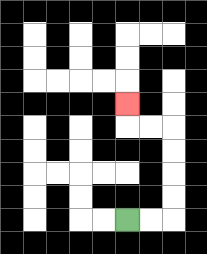{'start': '[5, 9]', 'end': '[5, 4]', 'path_directions': 'R,R,U,U,U,U,L,L,U', 'path_coordinates': '[[5, 9], [6, 9], [7, 9], [7, 8], [7, 7], [7, 6], [7, 5], [6, 5], [5, 5], [5, 4]]'}